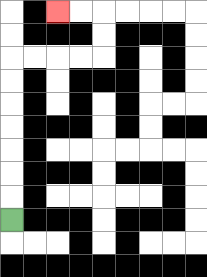{'start': '[0, 9]', 'end': '[2, 0]', 'path_directions': 'U,U,U,U,U,U,U,R,R,R,R,U,U,L,L', 'path_coordinates': '[[0, 9], [0, 8], [0, 7], [0, 6], [0, 5], [0, 4], [0, 3], [0, 2], [1, 2], [2, 2], [3, 2], [4, 2], [4, 1], [4, 0], [3, 0], [2, 0]]'}